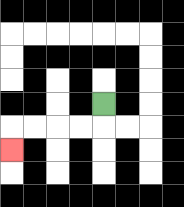{'start': '[4, 4]', 'end': '[0, 6]', 'path_directions': 'D,L,L,L,L,D', 'path_coordinates': '[[4, 4], [4, 5], [3, 5], [2, 5], [1, 5], [0, 5], [0, 6]]'}